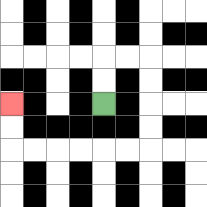{'start': '[4, 4]', 'end': '[0, 4]', 'path_directions': 'U,U,R,R,D,D,D,D,L,L,L,L,L,L,U,U', 'path_coordinates': '[[4, 4], [4, 3], [4, 2], [5, 2], [6, 2], [6, 3], [6, 4], [6, 5], [6, 6], [5, 6], [4, 6], [3, 6], [2, 6], [1, 6], [0, 6], [0, 5], [0, 4]]'}